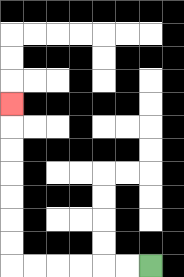{'start': '[6, 11]', 'end': '[0, 4]', 'path_directions': 'L,L,L,L,L,L,U,U,U,U,U,U,U', 'path_coordinates': '[[6, 11], [5, 11], [4, 11], [3, 11], [2, 11], [1, 11], [0, 11], [0, 10], [0, 9], [0, 8], [0, 7], [0, 6], [0, 5], [0, 4]]'}